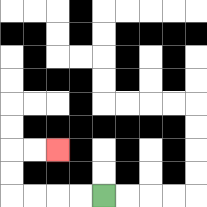{'start': '[4, 8]', 'end': '[2, 6]', 'path_directions': 'L,L,L,L,U,U,R,R', 'path_coordinates': '[[4, 8], [3, 8], [2, 8], [1, 8], [0, 8], [0, 7], [0, 6], [1, 6], [2, 6]]'}